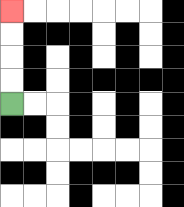{'start': '[0, 4]', 'end': '[0, 0]', 'path_directions': 'U,U,U,U', 'path_coordinates': '[[0, 4], [0, 3], [0, 2], [0, 1], [0, 0]]'}